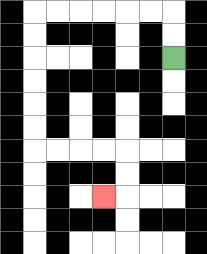{'start': '[7, 2]', 'end': '[4, 8]', 'path_directions': 'U,U,L,L,L,L,L,L,D,D,D,D,D,D,R,R,R,R,D,D,L', 'path_coordinates': '[[7, 2], [7, 1], [7, 0], [6, 0], [5, 0], [4, 0], [3, 0], [2, 0], [1, 0], [1, 1], [1, 2], [1, 3], [1, 4], [1, 5], [1, 6], [2, 6], [3, 6], [4, 6], [5, 6], [5, 7], [5, 8], [4, 8]]'}